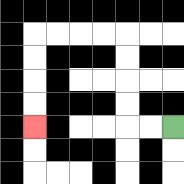{'start': '[7, 5]', 'end': '[1, 5]', 'path_directions': 'L,L,U,U,U,U,L,L,L,L,D,D,D,D', 'path_coordinates': '[[7, 5], [6, 5], [5, 5], [5, 4], [5, 3], [5, 2], [5, 1], [4, 1], [3, 1], [2, 1], [1, 1], [1, 2], [1, 3], [1, 4], [1, 5]]'}